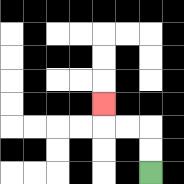{'start': '[6, 7]', 'end': '[4, 4]', 'path_directions': 'U,U,L,L,U', 'path_coordinates': '[[6, 7], [6, 6], [6, 5], [5, 5], [4, 5], [4, 4]]'}